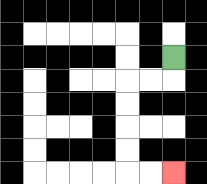{'start': '[7, 2]', 'end': '[7, 7]', 'path_directions': 'D,L,L,D,D,D,D,R,R', 'path_coordinates': '[[7, 2], [7, 3], [6, 3], [5, 3], [5, 4], [5, 5], [5, 6], [5, 7], [6, 7], [7, 7]]'}